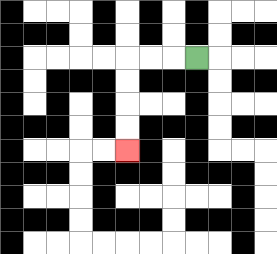{'start': '[8, 2]', 'end': '[5, 6]', 'path_directions': 'L,L,L,D,D,D,D', 'path_coordinates': '[[8, 2], [7, 2], [6, 2], [5, 2], [5, 3], [5, 4], [5, 5], [5, 6]]'}